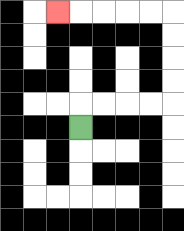{'start': '[3, 5]', 'end': '[2, 0]', 'path_directions': 'U,R,R,R,R,U,U,U,U,L,L,L,L,L', 'path_coordinates': '[[3, 5], [3, 4], [4, 4], [5, 4], [6, 4], [7, 4], [7, 3], [7, 2], [7, 1], [7, 0], [6, 0], [5, 0], [4, 0], [3, 0], [2, 0]]'}